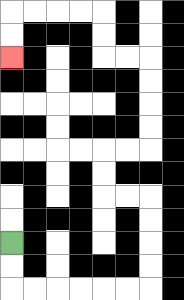{'start': '[0, 10]', 'end': '[0, 2]', 'path_directions': 'D,D,R,R,R,R,R,R,U,U,U,U,L,L,U,U,R,R,U,U,U,U,L,L,U,U,L,L,L,L,D,D', 'path_coordinates': '[[0, 10], [0, 11], [0, 12], [1, 12], [2, 12], [3, 12], [4, 12], [5, 12], [6, 12], [6, 11], [6, 10], [6, 9], [6, 8], [5, 8], [4, 8], [4, 7], [4, 6], [5, 6], [6, 6], [6, 5], [6, 4], [6, 3], [6, 2], [5, 2], [4, 2], [4, 1], [4, 0], [3, 0], [2, 0], [1, 0], [0, 0], [0, 1], [0, 2]]'}